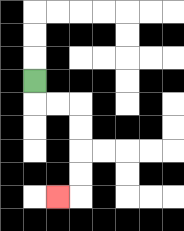{'start': '[1, 3]', 'end': '[2, 8]', 'path_directions': 'D,R,R,D,D,D,D,L', 'path_coordinates': '[[1, 3], [1, 4], [2, 4], [3, 4], [3, 5], [3, 6], [3, 7], [3, 8], [2, 8]]'}